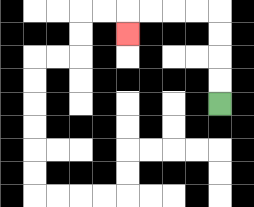{'start': '[9, 4]', 'end': '[5, 1]', 'path_directions': 'U,U,U,U,L,L,L,L,D', 'path_coordinates': '[[9, 4], [9, 3], [9, 2], [9, 1], [9, 0], [8, 0], [7, 0], [6, 0], [5, 0], [5, 1]]'}